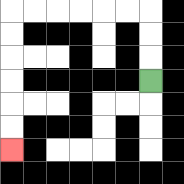{'start': '[6, 3]', 'end': '[0, 6]', 'path_directions': 'U,U,U,L,L,L,L,L,L,D,D,D,D,D,D', 'path_coordinates': '[[6, 3], [6, 2], [6, 1], [6, 0], [5, 0], [4, 0], [3, 0], [2, 0], [1, 0], [0, 0], [0, 1], [0, 2], [0, 3], [0, 4], [0, 5], [0, 6]]'}